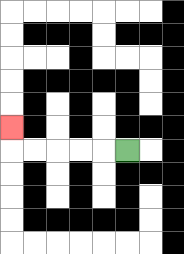{'start': '[5, 6]', 'end': '[0, 5]', 'path_directions': 'L,L,L,L,L,U', 'path_coordinates': '[[5, 6], [4, 6], [3, 6], [2, 6], [1, 6], [0, 6], [0, 5]]'}